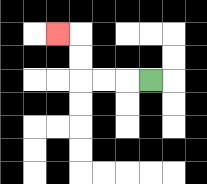{'start': '[6, 3]', 'end': '[2, 1]', 'path_directions': 'L,L,L,U,U,L', 'path_coordinates': '[[6, 3], [5, 3], [4, 3], [3, 3], [3, 2], [3, 1], [2, 1]]'}